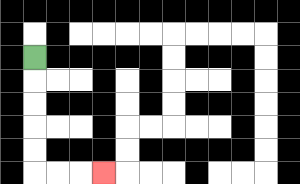{'start': '[1, 2]', 'end': '[4, 7]', 'path_directions': 'D,D,D,D,D,R,R,R', 'path_coordinates': '[[1, 2], [1, 3], [1, 4], [1, 5], [1, 6], [1, 7], [2, 7], [3, 7], [4, 7]]'}